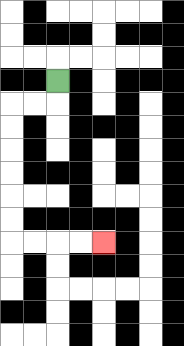{'start': '[2, 3]', 'end': '[4, 10]', 'path_directions': 'D,L,L,D,D,D,D,D,D,R,R,R,R', 'path_coordinates': '[[2, 3], [2, 4], [1, 4], [0, 4], [0, 5], [0, 6], [0, 7], [0, 8], [0, 9], [0, 10], [1, 10], [2, 10], [3, 10], [4, 10]]'}